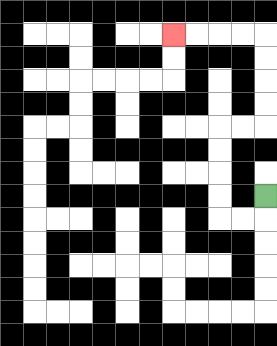{'start': '[11, 8]', 'end': '[7, 1]', 'path_directions': 'D,L,L,U,U,U,U,R,R,U,U,U,U,L,L,L,L', 'path_coordinates': '[[11, 8], [11, 9], [10, 9], [9, 9], [9, 8], [9, 7], [9, 6], [9, 5], [10, 5], [11, 5], [11, 4], [11, 3], [11, 2], [11, 1], [10, 1], [9, 1], [8, 1], [7, 1]]'}